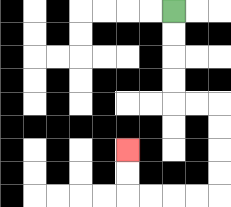{'start': '[7, 0]', 'end': '[5, 6]', 'path_directions': 'D,D,D,D,R,R,D,D,D,D,L,L,L,L,U,U', 'path_coordinates': '[[7, 0], [7, 1], [7, 2], [7, 3], [7, 4], [8, 4], [9, 4], [9, 5], [9, 6], [9, 7], [9, 8], [8, 8], [7, 8], [6, 8], [5, 8], [5, 7], [5, 6]]'}